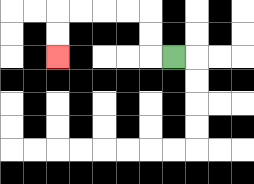{'start': '[7, 2]', 'end': '[2, 2]', 'path_directions': 'L,U,U,L,L,L,L,D,D', 'path_coordinates': '[[7, 2], [6, 2], [6, 1], [6, 0], [5, 0], [4, 0], [3, 0], [2, 0], [2, 1], [2, 2]]'}